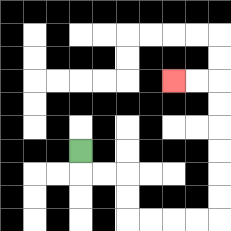{'start': '[3, 6]', 'end': '[7, 3]', 'path_directions': 'D,R,R,D,D,R,R,R,R,U,U,U,U,U,U,L,L', 'path_coordinates': '[[3, 6], [3, 7], [4, 7], [5, 7], [5, 8], [5, 9], [6, 9], [7, 9], [8, 9], [9, 9], [9, 8], [9, 7], [9, 6], [9, 5], [9, 4], [9, 3], [8, 3], [7, 3]]'}